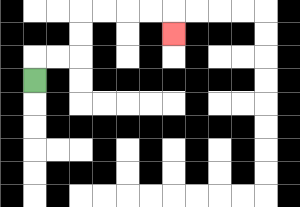{'start': '[1, 3]', 'end': '[7, 1]', 'path_directions': 'U,R,R,U,U,R,R,R,R,D', 'path_coordinates': '[[1, 3], [1, 2], [2, 2], [3, 2], [3, 1], [3, 0], [4, 0], [5, 0], [6, 0], [7, 0], [7, 1]]'}